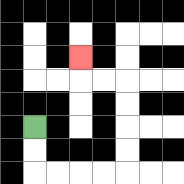{'start': '[1, 5]', 'end': '[3, 2]', 'path_directions': 'D,D,R,R,R,R,U,U,U,U,L,L,U', 'path_coordinates': '[[1, 5], [1, 6], [1, 7], [2, 7], [3, 7], [4, 7], [5, 7], [5, 6], [5, 5], [5, 4], [5, 3], [4, 3], [3, 3], [3, 2]]'}